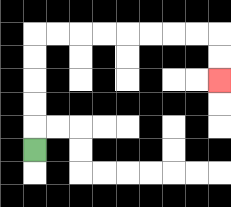{'start': '[1, 6]', 'end': '[9, 3]', 'path_directions': 'U,U,U,U,U,R,R,R,R,R,R,R,R,D,D', 'path_coordinates': '[[1, 6], [1, 5], [1, 4], [1, 3], [1, 2], [1, 1], [2, 1], [3, 1], [4, 1], [5, 1], [6, 1], [7, 1], [8, 1], [9, 1], [9, 2], [9, 3]]'}